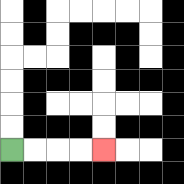{'start': '[0, 6]', 'end': '[4, 6]', 'path_directions': 'R,R,R,R', 'path_coordinates': '[[0, 6], [1, 6], [2, 6], [3, 6], [4, 6]]'}